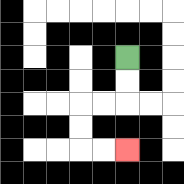{'start': '[5, 2]', 'end': '[5, 6]', 'path_directions': 'D,D,L,L,D,D,R,R', 'path_coordinates': '[[5, 2], [5, 3], [5, 4], [4, 4], [3, 4], [3, 5], [3, 6], [4, 6], [5, 6]]'}